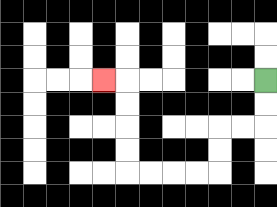{'start': '[11, 3]', 'end': '[4, 3]', 'path_directions': 'D,D,L,L,D,D,L,L,L,L,U,U,U,U,L', 'path_coordinates': '[[11, 3], [11, 4], [11, 5], [10, 5], [9, 5], [9, 6], [9, 7], [8, 7], [7, 7], [6, 7], [5, 7], [5, 6], [5, 5], [5, 4], [5, 3], [4, 3]]'}